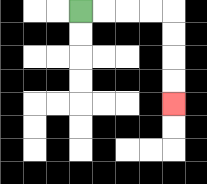{'start': '[3, 0]', 'end': '[7, 4]', 'path_directions': 'R,R,R,R,D,D,D,D', 'path_coordinates': '[[3, 0], [4, 0], [5, 0], [6, 0], [7, 0], [7, 1], [7, 2], [7, 3], [7, 4]]'}